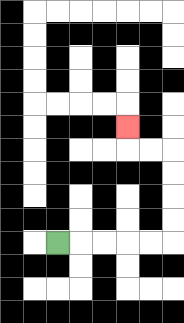{'start': '[2, 10]', 'end': '[5, 5]', 'path_directions': 'R,R,R,R,R,U,U,U,U,L,L,U', 'path_coordinates': '[[2, 10], [3, 10], [4, 10], [5, 10], [6, 10], [7, 10], [7, 9], [7, 8], [7, 7], [7, 6], [6, 6], [5, 6], [5, 5]]'}